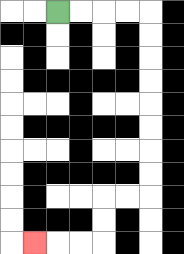{'start': '[2, 0]', 'end': '[1, 10]', 'path_directions': 'R,R,R,R,D,D,D,D,D,D,D,D,L,L,D,D,L,L,L', 'path_coordinates': '[[2, 0], [3, 0], [4, 0], [5, 0], [6, 0], [6, 1], [6, 2], [6, 3], [6, 4], [6, 5], [6, 6], [6, 7], [6, 8], [5, 8], [4, 8], [4, 9], [4, 10], [3, 10], [2, 10], [1, 10]]'}